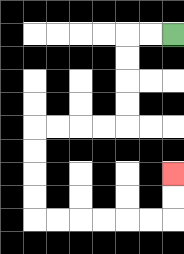{'start': '[7, 1]', 'end': '[7, 7]', 'path_directions': 'L,L,D,D,D,D,L,L,L,L,D,D,D,D,R,R,R,R,R,R,U,U', 'path_coordinates': '[[7, 1], [6, 1], [5, 1], [5, 2], [5, 3], [5, 4], [5, 5], [4, 5], [3, 5], [2, 5], [1, 5], [1, 6], [1, 7], [1, 8], [1, 9], [2, 9], [3, 9], [4, 9], [5, 9], [6, 9], [7, 9], [7, 8], [7, 7]]'}